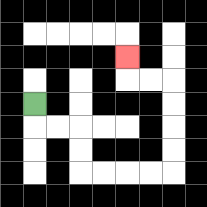{'start': '[1, 4]', 'end': '[5, 2]', 'path_directions': 'D,R,R,D,D,R,R,R,R,U,U,U,U,L,L,U', 'path_coordinates': '[[1, 4], [1, 5], [2, 5], [3, 5], [3, 6], [3, 7], [4, 7], [5, 7], [6, 7], [7, 7], [7, 6], [7, 5], [7, 4], [7, 3], [6, 3], [5, 3], [5, 2]]'}